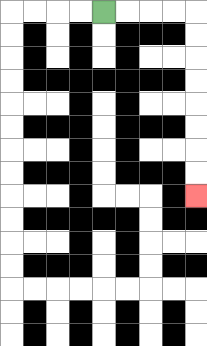{'start': '[4, 0]', 'end': '[8, 8]', 'path_directions': 'R,R,R,R,D,D,D,D,D,D,D,D', 'path_coordinates': '[[4, 0], [5, 0], [6, 0], [7, 0], [8, 0], [8, 1], [8, 2], [8, 3], [8, 4], [8, 5], [8, 6], [8, 7], [8, 8]]'}